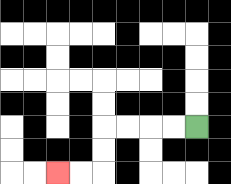{'start': '[8, 5]', 'end': '[2, 7]', 'path_directions': 'L,L,L,L,D,D,L,L', 'path_coordinates': '[[8, 5], [7, 5], [6, 5], [5, 5], [4, 5], [4, 6], [4, 7], [3, 7], [2, 7]]'}